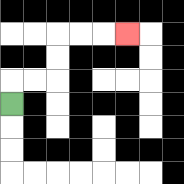{'start': '[0, 4]', 'end': '[5, 1]', 'path_directions': 'U,R,R,U,U,R,R,R', 'path_coordinates': '[[0, 4], [0, 3], [1, 3], [2, 3], [2, 2], [2, 1], [3, 1], [4, 1], [5, 1]]'}